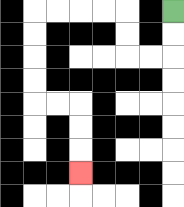{'start': '[7, 0]', 'end': '[3, 7]', 'path_directions': 'D,D,L,L,U,U,L,L,L,L,D,D,D,D,R,R,D,D,D', 'path_coordinates': '[[7, 0], [7, 1], [7, 2], [6, 2], [5, 2], [5, 1], [5, 0], [4, 0], [3, 0], [2, 0], [1, 0], [1, 1], [1, 2], [1, 3], [1, 4], [2, 4], [3, 4], [3, 5], [3, 6], [3, 7]]'}